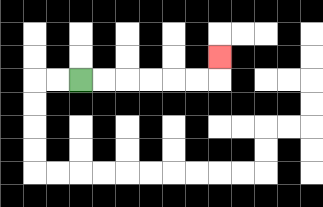{'start': '[3, 3]', 'end': '[9, 2]', 'path_directions': 'R,R,R,R,R,R,U', 'path_coordinates': '[[3, 3], [4, 3], [5, 3], [6, 3], [7, 3], [8, 3], [9, 3], [9, 2]]'}